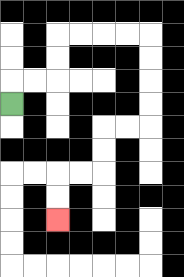{'start': '[0, 4]', 'end': '[2, 9]', 'path_directions': 'U,R,R,U,U,R,R,R,R,D,D,D,D,L,L,D,D,L,L,D,D', 'path_coordinates': '[[0, 4], [0, 3], [1, 3], [2, 3], [2, 2], [2, 1], [3, 1], [4, 1], [5, 1], [6, 1], [6, 2], [6, 3], [6, 4], [6, 5], [5, 5], [4, 5], [4, 6], [4, 7], [3, 7], [2, 7], [2, 8], [2, 9]]'}